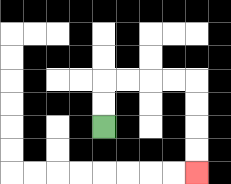{'start': '[4, 5]', 'end': '[8, 7]', 'path_directions': 'U,U,R,R,R,R,D,D,D,D', 'path_coordinates': '[[4, 5], [4, 4], [4, 3], [5, 3], [6, 3], [7, 3], [8, 3], [8, 4], [8, 5], [8, 6], [8, 7]]'}